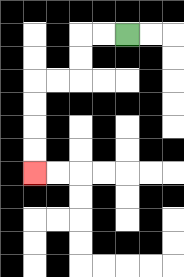{'start': '[5, 1]', 'end': '[1, 7]', 'path_directions': 'L,L,D,D,L,L,D,D,D,D', 'path_coordinates': '[[5, 1], [4, 1], [3, 1], [3, 2], [3, 3], [2, 3], [1, 3], [1, 4], [1, 5], [1, 6], [1, 7]]'}